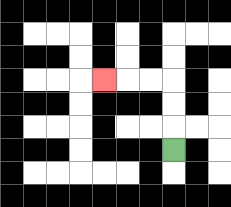{'start': '[7, 6]', 'end': '[4, 3]', 'path_directions': 'U,U,U,L,L,L', 'path_coordinates': '[[7, 6], [7, 5], [7, 4], [7, 3], [6, 3], [5, 3], [4, 3]]'}